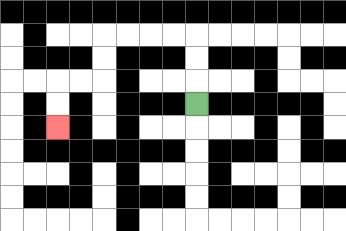{'start': '[8, 4]', 'end': '[2, 5]', 'path_directions': 'U,U,U,L,L,L,L,D,D,L,L,D,D', 'path_coordinates': '[[8, 4], [8, 3], [8, 2], [8, 1], [7, 1], [6, 1], [5, 1], [4, 1], [4, 2], [4, 3], [3, 3], [2, 3], [2, 4], [2, 5]]'}